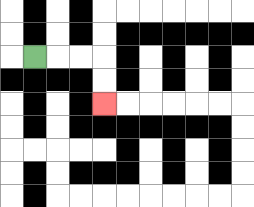{'start': '[1, 2]', 'end': '[4, 4]', 'path_directions': 'R,R,R,D,D', 'path_coordinates': '[[1, 2], [2, 2], [3, 2], [4, 2], [4, 3], [4, 4]]'}